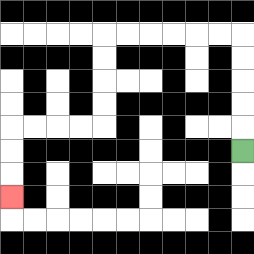{'start': '[10, 6]', 'end': '[0, 8]', 'path_directions': 'U,U,U,U,U,L,L,L,L,L,L,D,D,D,D,L,L,L,L,D,D,D', 'path_coordinates': '[[10, 6], [10, 5], [10, 4], [10, 3], [10, 2], [10, 1], [9, 1], [8, 1], [7, 1], [6, 1], [5, 1], [4, 1], [4, 2], [4, 3], [4, 4], [4, 5], [3, 5], [2, 5], [1, 5], [0, 5], [0, 6], [0, 7], [0, 8]]'}